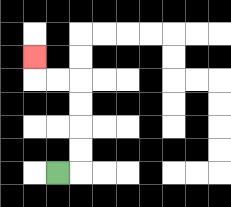{'start': '[2, 7]', 'end': '[1, 2]', 'path_directions': 'R,U,U,U,U,L,L,U', 'path_coordinates': '[[2, 7], [3, 7], [3, 6], [3, 5], [3, 4], [3, 3], [2, 3], [1, 3], [1, 2]]'}